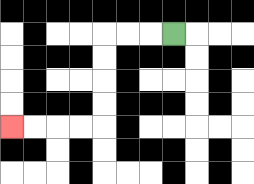{'start': '[7, 1]', 'end': '[0, 5]', 'path_directions': 'L,L,L,D,D,D,D,L,L,L,L', 'path_coordinates': '[[7, 1], [6, 1], [5, 1], [4, 1], [4, 2], [4, 3], [4, 4], [4, 5], [3, 5], [2, 5], [1, 5], [0, 5]]'}